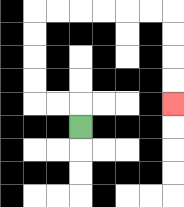{'start': '[3, 5]', 'end': '[7, 4]', 'path_directions': 'U,L,L,U,U,U,U,R,R,R,R,R,R,D,D,D,D', 'path_coordinates': '[[3, 5], [3, 4], [2, 4], [1, 4], [1, 3], [1, 2], [1, 1], [1, 0], [2, 0], [3, 0], [4, 0], [5, 0], [6, 0], [7, 0], [7, 1], [7, 2], [7, 3], [7, 4]]'}